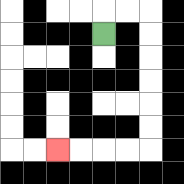{'start': '[4, 1]', 'end': '[2, 6]', 'path_directions': 'U,R,R,D,D,D,D,D,D,L,L,L,L', 'path_coordinates': '[[4, 1], [4, 0], [5, 0], [6, 0], [6, 1], [6, 2], [6, 3], [6, 4], [6, 5], [6, 6], [5, 6], [4, 6], [3, 6], [2, 6]]'}